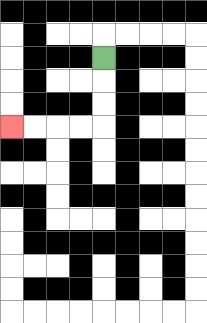{'start': '[4, 2]', 'end': '[0, 5]', 'path_directions': 'D,D,D,L,L,L,L', 'path_coordinates': '[[4, 2], [4, 3], [4, 4], [4, 5], [3, 5], [2, 5], [1, 5], [0, 5]]'}